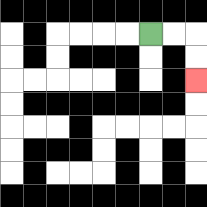{'start': '[6, 1]', 'end': '[8, 3]', 'path_directions': 'R,R,D,D', 'path_coordinates': '[[6, 1], [7, 1], [8, 1], [8, 2], [8, 3]]'}